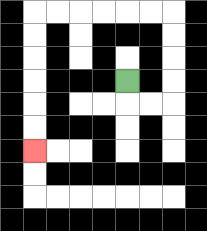{'start': '[5, 3]', 'end': '[1, 6]', 'path_directions': 'D,R,R,U,U,U,U,L,L,L,L,L,L,D,D,D,D,D,D', 'path_coordinates': '[[5, 3], [5, 4], [6, 4], [7, 4], [7, 3], [7, 2], [7, 1], [7, 0], [6, 0], [5, 0], [4, 0], [3, 0], [2, 0], [1, 0], [1, 1], [1, 2], [1, 3], [1, 4], [1, 5], [1, 6]]'}